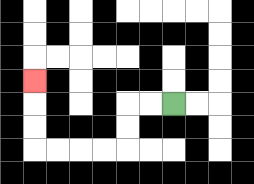{'start': '[7, 4]', 'end': '[1, 3]', 'path_directions': 'L,L,D,D,L,L,L,L,U,U,U', 'path_coordinates': '[[7, 4], [6, 4], [5, 4], [5, 5], [5, 6], [4, 6], [3, 6], [2, 6], [1, 6], [1, 5], [1, 4], [1, 3]]'}